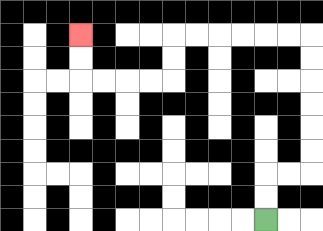{'start': '[11, 9]', 'end': '[3, 1]', 'path_directions': 'U,U,R,R,U,U,U,U,U,U,L,L,L,L,L,L,D,D,L,L,L,L,U,U', 'path_coordinates': '[[11, 9], [11, 8], [11, 7], [12, 7], [13, 7], [13, 6], [13, 5], [13, 4], [13, 3], [13, 2], [13, 1], [12, 1], [11, 1], [10, 1], [9, 1], [8, 1], [7, 1], [7, 2], [7, 3], [6, 3], [5, 3], [4, 3], [3, 3], [3, 2], [3, 1]]'}